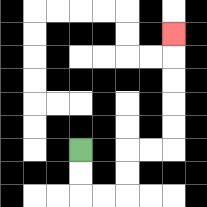{'start': '[3, 6]', 'end': '[7, 1]', 'path_directions': 'D,D,R,R,U,U,R,R,U,U,U,U,U', 'path_coordinates': '[[3, 6], [3, 7], [3, 8], [4, 8], [5, 8], [5, 7], [5, 6], [6, 6], [7, 6], [7, 5], [7, 4], [7, 3], [7, 2], [7, 1]]'}